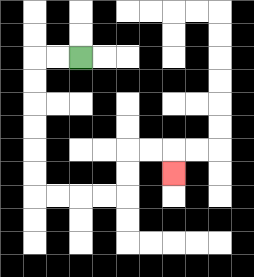{'start': '[3, 2]', 'end': '[7, 7]', 'path_directions': 'L,L,D,D,D,D,D,D,R,R,R,R,U,U,R,R,D', 'path_coordinates': '[[3, 2], [2, 2], [1, 2], [1, 3], [1, 4], [1, 5], [1, 6], [1, 7], [1, 8], [2, 8], [3, 8], [4, 8], [5, 8], [5, 7], [5, 6], [6, 6], [7, 6], [7, 7]]'}